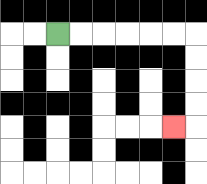{'start': '[2, 1]', 'end': '[7, 5]', 'path_directions': 'R,R,R,R,R,R,D,D,D,D,L', 'path_coordinates': '[[2, 1], [3, 1], [4, 1], [5, 1], [6, 1], [7, 1], [8, 1], [8, 2], [8, 3], [8, 4], [8, 5], [7, 5]]'}